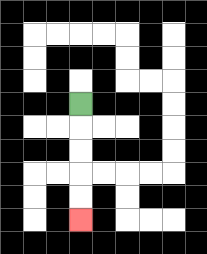{'start': '[3, 4]', 'end': '[3, 9]', 'path_directions': 'D,D,D,D,D', 'path_coordinates': '[[3, 4], [3, 5], [3, 6], [3, 7], [3, 8], [3, 9]]'}